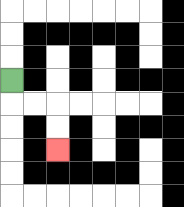{'start': '[0, 3]', 'end': '[2, 6]', 'path_directions': 'D,R,R,D,D', 'path_coordinates': '[[0, 3], [0, 4], [1, 4], [2, 4], [2, 5], [2, 6]]'}